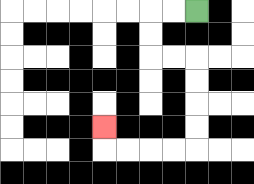{'start': '[8, 0]', 'end': '[4, 5]', 'path_directions': 'L,L,D,D,R,R,D,D,D,D,L,L,L,L,U', 'path_coordinates': '[[8, 0], [7, 0], [6, 0], [6, 1], [6, 2], [7, 2], [8, 2], [8, 3], [8, 4], [8, 5], [8, 6], [7, 6], [6, 6], [5, 6], [4, 6], [4, 5]]'}